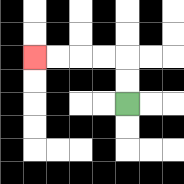{'start': '[5, 4]', 'end': '[1, 2]', 'path_directions': 'U,U,L,L,L,L', 'path_coordinates': '[[5, 4], [5, 3], [5, 2], [4, 2], [3, 2], [2, 2], [1, 2]]'}